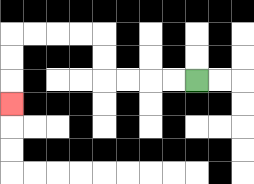{'start': '[8, 3]', 'end': '[0, 4]', 'path_directions': 'L,L,L,L,U,U,L,L,L,L,D,D,D', 'path_coordinates': '[[8, 3], [7, 3], [6, 3], [5, 3], [4, 3], [4, 2], [4, 1], [3, 1], [2, 1], [1, 1], [0, 1], [0, 2], [0, 3], [0, 4]]'}